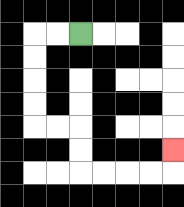{'start': '[3, 1]', 'end': '[7, 6]', 'path_directions': 'L,L,D,D,D,D,R,R,D,D,R,R,R,R,U', 'path_coordinates': '[[3, 1], [2, 1], [1, 1], [1, 2], [1, 3], [1, 4], [1, 5], [2, 5], [3, 5], [3, 6], [3, 7], [4, 7], [5, 7], [6, 7], [7, 7], [7, 6]]'}